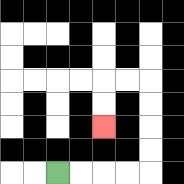{'start': '[2, 7]', 'end': '[4, 5]', 'path_directions': 'R,R,R,R,U,U,U,U,L,L,D,D', 'path_coordinates': '[[2, 7], [3, 7], [4, 7], [5, 7], [6, 7], [6, 6], [6, 5], [6, 4], [6, 3], [5, 3], [4, 3], [4, 4], [4, 5]]'}